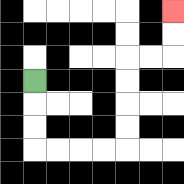{'start': '[1, 3]', 'end': '[7, 0]', 'path_directions': 'D,D,D,R,R,R,R,U,U,U,U,R,R,U,U', 'path_coordinates': '[[1, 3], [1, 4], [1, 5], [1, 6], [2, 6], [3, 6], [4, 6], [5, 6], [5, 5], [5, 4], [5, 3], [5, 2], [6, 2], [7, 2], [7, 1], [7, 0]]'}